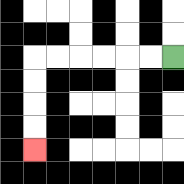{'start': '[7, 2]', 'end': '[1, 6]', 'path_directions': 'L,L,L,L,L,L,D,D,D,D', 'path_coordinates': '[[7, 2], [6, 2], [5, 2], [4, 2], [3, 2], [2, 2], [1, 2], [1, 3], [1, 4], [1, 5], [1, 6]]'}